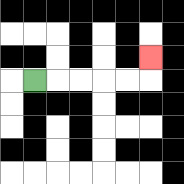{'start': '[1, 3]', 'end': '[6, 2]', 'path_directions': 'R,R,R,R,R,U', 'path_coordinates': '[[1, 3], [2, 3], [3, 3], [4, 3], [5, 3], [6, 3], [6, 2]]'}